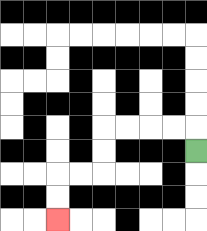{'start': '[8, 6]', 'end': '[2, 9]', 'path_directions': 'U,L,L,L,L,D,D,L,L,D,D', 'path_coordinates': '[[8, 6], [8, 5], [7, 5], [6, 5], [5, 5], [4, 5], [4, 6], [4, 7], [3, 7], [2, 7], [2, 8], [2, 9]]'}